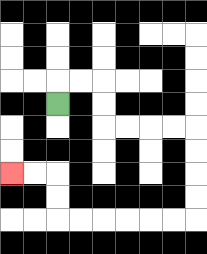{'start': '[2, 4]', 'end': '[0, 7]', 'path_directions': 'U,R,R,D,D,R,R,R,R,D,D,D,D,L,L,L,L,L,L,U,U,L,L', 'path_coordinates': '[[2, 4], [2, 3], [3, 3], [4, 3], [4, 4], [4, 5], [5, 5], [6, 5], [7, 5], [8, 5], [8, 6], [8, 7], [8, 8], [8, 9], [7, 9], [6, 9], [5, 9], [4, 9], [3, 9], [2, 9], [2, 8], [2, 7], [1, 7], [0, 7]]'}